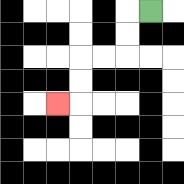{'start': '[6, 0]', 'end': '[2, 4]', 'path_directions': 'L,D,D,L,L,D,D,L', 'path_coordinates': '[[6, 0], [5, 0], [5, 1], [5, 2], [4, 2], [3, 2], [3, 3], [3, 4], [2, 4]]'}